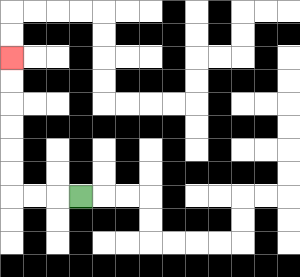{'start': '[3, 8]', 'end': '[0, 2]', 'path_directions': 'L,L,L,U,U,U,U,U,U', 'path_coordinates': '[[3, 8], [2, 8], [1, 8], [0, 8], [0, 7], [0, 6], [0, 5], [0, 4], [0, 3], [0, 2]]'}